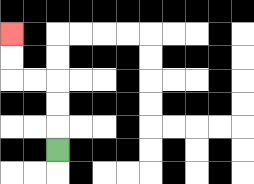{'start': '[2, 6]', 'end': '[0, 1]', 'path_directions': 'U,U,U,L,L,U,U', 'path_coordinates': '[[2, 6], [2, 5], [2, 4], [2, 3], [1, 3], [0, 3], [0, 2], [0, 1]]'}